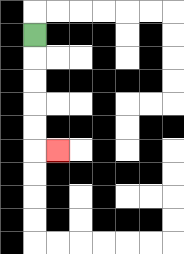{'start': '[1, 1]', 'end': '[2, 6]', 'path_directions': 'D,D,D,D,D,R', 'path_coordinates': '[[1, 1], [1, 2], [1, 3], [1, 4], [1, 5], [1, 6], [2, 6]]'}